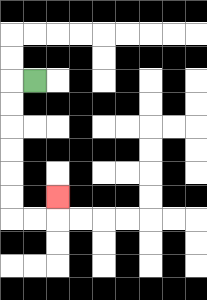{'start': '[1, 3]', 'end': '[2, 8]', 'path_directions': 'L,D,D,D,D,D,D,R,R,U', 'path_coordinates': '[[1, 3], [0, 3], [0, 4], [0, 5], [0, 6], [0, 7], [0, 8], [0, 9], [1, 9], [2, 9], [2, 8]]'}